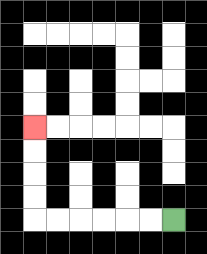{'start': '[7, 9]', 'end': '[1, 5]', 'path_directions': 'L,L,L,L,L,L,U,U,U,U', 'path_coordinates': '[[7, 9], [6, 9], [5, 9], [4, 9], [3, 9], [2, 9], [1, 9], [1, 8], [1, 7], [1, 6], [1, 5]]'}